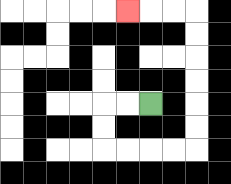{'start': '[6, 4]', 'end': '[5, 0]', 'path_directions': 'L,L,D,D,R,R,R,R,U,U,U,U,U,U,L,L,L', 'path_coordinates': '[[6, 4], [5, 4], [4, 4], [4, 5], [4, 6], [5, 6], [6, 6], [7, 6], [8, 6], [8, 5], [8, 4], [8, 3], [8, 2], [8, 1], [8, 0], [7, 0], [6, 0], [5, 0]]'}